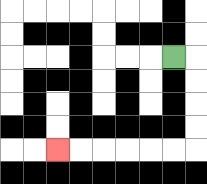{'start': '[7, 2]', 'end': '[2, 6]', 'path_directions': 'R,D,D,D,D,L,L,L,L,L,L', 'path_coordinates': '[[7, 2], [8, 2], [8, 3], [8, 4], [8, 5], [8, 6], [7, 6], [6, 6], [5, 6], [4, 6], [3, 6], [2, 6]]'}